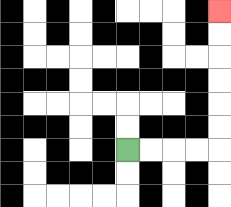{'start': '[5, 6]', 'end': '[9, 0]', 'path_directions': 'R,R,R,R,U,U,U,U,U,U', 'path_coordinates': '[[5, 6], [6, 6], [7, 6], [8, 6], [9, 6], [9, 5], [9, 4], [9, 3], [9, 2], [9, 1], [9, 0]]'}